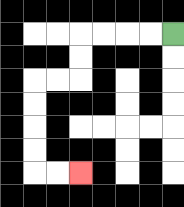{'start': '[7, 1]', 'end': '[3, 7]', 'path_directions': 'L,L,L,L,D,D,L,L,D,D,D,D,R,R', 'path_coordinates': '[[7, 1], [6, 1], [5, 1], [4, 1], [3, 1], [3, 2], [3, 3], [2, 3], [1, 3], [1, 4], [1, 5], [1, 6], [1, 7], [2, 7], [3, 7]]'}